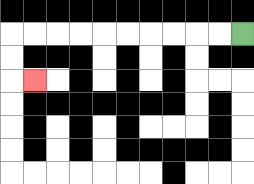{'start': '[10, 1]', 'end': '[1, 3]', 'path_directions': 'L,L,L,L,L,L,L,L,L,L,D,D,R', 'path_coordinates': '[[10, 1], [9, 1], [8, 1], [7, 1], [6, 1], [5, 1], [4, 1], [3, 1], [2, 1], [1, 1], [0, 1], [0, 2], [0, 3], [1, 3]]'}